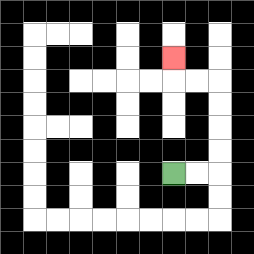{'start': '[7, 7]', 'end': '[7, 2]', 'path_directions': 'R,R,U,U,U,U,L,L,U', 'path_coordinates': '[[7, 7], [8, 7], [9, 7], [9, 6], [9, 5], [9, 4], [9, 3], [8, 3], [7, 3], [7, 2]]'}